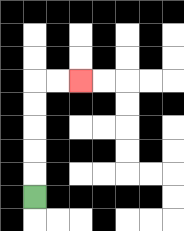{'start': '[1, 8]', 'end': '[3, 3]', 'path_directions': 'U,U,U,U,U,R,R', 'path_coordinates': '[[1, 8], [1, 7], [1, 6], [1, 5], [1, 4], [1, 3], [2, 3], [3, 3]]'}